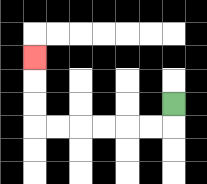{'start': '[7, 4]', 'end': '[1, 2]', 'path_directions': 'D,L,L,L,L,L,L,U,U,U', 'path_coordinates': '[[7, 4], [7, 5], [6, 5], [5, 5], [4, 5], [3, 5], [2, 5], [1, 5], [1, 4], [1, 3], [1, 2]]'}